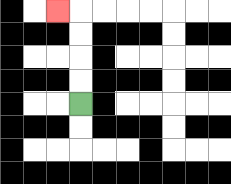{'start': '[3, 4]', 'end': '[2, 0]', 'path_directions': 'U,U,U,U,L', 'path_coordinates': '[[3, 4], [3, 3], [3, 2], [3, 1], [3, 0], [2, 0]]'}